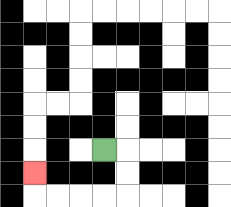{'start': '[4, 6]', 'end': '[1, 7]', 'path_directions': 'R,D,D,L,L,L,L,U', 'path_coordinates': '[[4, 6], [5, 6], [5, 7], [5, 8], [4, 8], [3, 8], [2, 8], [1, 8], [1, 7]]'}